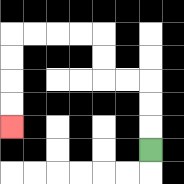{'start': '[6, 6]', 'end': '[0, 5]', 'path_directions': 'U,U,U,L,L,U,U,L,L,L,L,D,D,D,D', 'path_coordinates': '[[6, 6], [6, 5], [6, 4], [6, 3], [5, 3], [4, 3], [4, 2], [4, 1], [3, 1], [2, 1], [1, 1], [0, 1], [0, 2], [0, 3], [0, 4], [0, 5]]'}